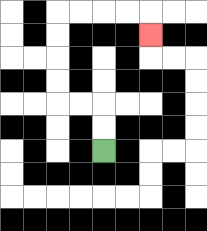{'start': '[4, 6]', 'end': '[6, 1]', 'path_directions': 'U,U,L,L,U,U,U,U,R,R,R,R,D', 'path_coordinates': '[[4, 6], [4, 5], [4, 4], [3, 4], [2, 4], [2, 3], [2, 2], [2, 1], [2, 0], [3, 0], [4, 0], [5, 0], [6, 0], [6, 1]]'}